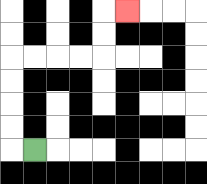{'start': '[1, 6]', 'end': '[5, 0]', 'path_directions': 'L,U,U,U,U,R,R,R,R,U,U,R', 'path_coordinates': '[[1, 6], [0, 6], [0, 5], [0, 4], [0, 3], [0, 2], [1, 2], [2, 2], [3, 2], [4, 2], [4, 1], [4, 0], [5, 0]]'}